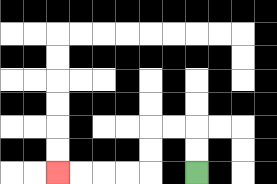{'start': '[8, 7]', 'end': '[2, 7]', 'path_directions': 'U,U,L,L,D,D,L,L,L,L', 'path_coordinates': '[[8, 7], [8, 6], [8, 5], [7, 5], [6, 5], [6, 6], [6, 7], [5, 7], [4, 7], [3, 7], [2, 7]]'}